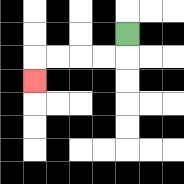{'start': '[5, 1]', 'end': '[1, 3]', 'path_directions': 'D,L,L,L,L,D', 'path_coordinates': '[[5, 1], [5, 2], [4, 2], [3, 2], [2, 2], [1, 2], [1, 3]]'}